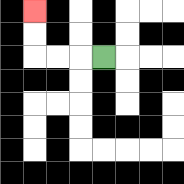{'start': '[4, 2]', 'end': '[1, 0]', 'path_directions': 'L,L,L,U,U', 'path_coordinates': '[[4, 2], [3, 2], [2, 2], [1, 2], [1, 1], [1, 0]]'}